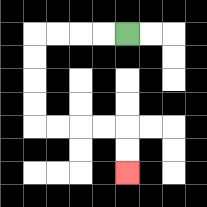{'start': '[5, 1]', 'end': '[5, 7]', 'path_directions': 'L,L,L,L,D,D,D,D,R,R,R,R,D,D', 'path_coordinates': '[[5, 1], [4, 1], [3, 1], [2, 1], [1, 1], [1, 2], [1, 3], [1, 4], [1, 5], [2, 5], [3, 5], [4, 5], [5, 5], [5, 6], [5, 7]]'}